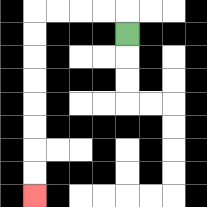{'start': '[5, 1]', 'end': '[1, 8]', 'path_directions': 'U,L,L,L,L,D,D,D,D,D,D,D,D', 'path_coordinates': '[[5, 1], [5, 0], [4, 0], [3, 0], [2, 0], [1, 0], [1, 1], [1, 2], [1, 3], [1, 4], [1, 5], [1, 6], [1, 7], [1, 8]]'}